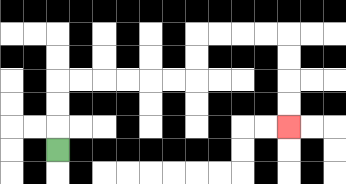{'start': '[2, 6]', 'end': '[12, 5]', 'path_directions': 'U,U,U,R,R,R,R,R,R,U,U,R,R,R,R,D,D,D,D', 'path_coordinates': '[[2, 6], [2, 5], [2, 4], [2, 3], [3, 3], [4, 3], [5, 3], [6, 3], [7, 3], [8, 3], [8, 2], [8, 1], [9, 1], [10, 1], [11, 1], [12, 1], [12, 2], [12, 3], [12, 4], [12, 5]]'}